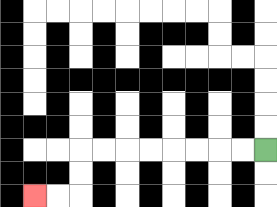{'start': '[11, 6]', 'end': '[1, 8]', 'path_directions': 'L,L,L,L,L,L,L,L,D,D,L,L', 'path_coordinates': '[[11, 6], [10, 6], [9, 6], [8, 6], [7, 6], [6, 6], [5, 6], [4, 6], [3, 6], [3, 7], [3, 8], [2, 8], [1, 8]]'}